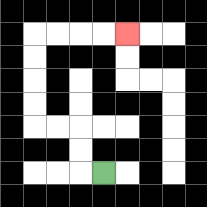{'start': '[4, 7]', 'end': '[5, 1]', 'path_directions': 'L,U,U,L,L,U,U,U,U,R,R,R,R', 'path_coordinates': '[[4, 7], [3, 7], [3, 6], [3, 5], [2, 5], [1, 5], [1, 4], [1, 3], [1, 2], [1, 1], [2, 1], [3, 1], [4, 1], [5, 1]]'}